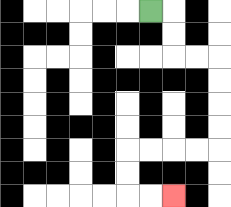{'start': '[6, 0]', 'end': '[7, 8]', 'path_directions': 'R,D,D,R,R,D,D,D,D,L,L,L,L,D,D,R,R', 'path_coordinates': '[[6, 0], [7, 0], [7, 1], [7, 2], [8, 2], [9, 2], [9, 3], [9, 4], [9, 5], [9, 6], [8, 6], [7, 6], [6, 6], [5, 6], [5, 7], [5, 8], [6, 8], [7, 8]]'}